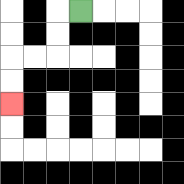{'start': '[3, 0]', 'end': '[0, 4]', 'path_directions': 'L,D,D,L,L,D,D', 'path_coordinates': '[[3, 0], [2, 0], [2, 1], [2, 2], [1, 2], [0, 2], [0, 3], [0, 4]]'}